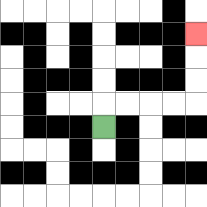{'start': '[4, 5]', 'end': '[8, 1]', 'path_directions': 'U,R,R,R,R,U,U,U', 'path_coordinates': '[[4, 5], [4, 4], [5, 4], [6, 4], [7, 4], [8, 4], [8, 3], [8, 2], [8, 1]]'}